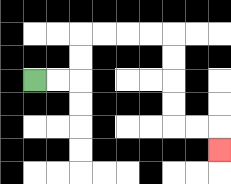{'start': '[1, 3]', 'end': '[9, 6]', 'path_directions': 'R,R,U,U,R,R,R,R,D,D,D,D,R,R,D', 'path_coordinates': '[[1, 3], [2, 3], [3, 3], [3, 2], [3, 1], [4, 1], [5, 1], [6, 1], [7, 1], [7, 2], [7, 3], [7, 4], [7, 5], [8, 5], [9, 5], [9, 6]]'}